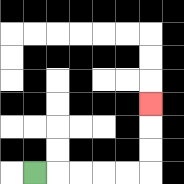{'start': '[1, 7]', 'end': '[6, 4]', 'path_directions': 'R,R,R,R,R,U,U,U', 'path_coordinates': '[[1, 7], [2, 7], [3, 7], [4, 7], [5, 7], [6, 7], [6, 6], [6, 5], [6, 4]]'}